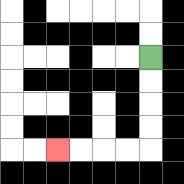{'start': '[6, 2]', 'end': '[2, 6]', 'path_directions': 'D,D,D,D,L,L,L,L', 'path_coordinates': '[[6, 2], [6, 3], [6, 4], [6, 5], [6, 6], [5, 6], [4, 6], [3, 6], [2, 6]]'}